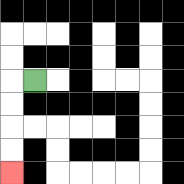{'start': '[1, 3]', 'end': '[0, 7]', 'path_directions': 'L,D,D,D,D', 'path_coordinates': '[[1, 3], [0, 3], [0, 4], [0, 5], [0, 6], [0, 7]]'}